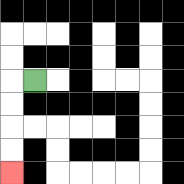{'start': '[1, 3]', 'end': '[0, 7]', 'path_directions': 'L,D,D,D,D', 'path_coordinates': '[[1, 3], [0, 3], [0, 4], [0, 5], [0, 6], [0, 7]]'}